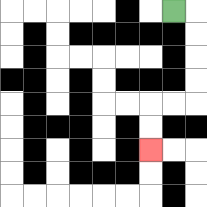{'start': '[7, 0]', 'end': '[6, 6]', 'path_directions': 'R,D,D,D,D,L,L,D,D', 'path_coordinates': '[[7, 0], [8, 0], [8, 1], [8, 2], [8, 3], [8, 4], [7, 4], [6, 4], [6, 5], [6, 6]]'}